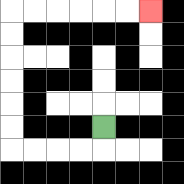{'start': '[4, 5]', 'end': '[6, 0]', 'path_directions': 'D,L,L,L,L,U,U,U,U,U,U,R,R,R,R,R,R', 'path_coordinates': '[[4, 5], [4, 6], [3, 6], [2, 6], [1, 6], [0, 6], [0, 5], [0, 4], [0, 3], [0, 2], [0, 1], [0, 0], [1, 0], [2, 0], [3, 0], [4, 0], [5, 0], [6, 0]]'}